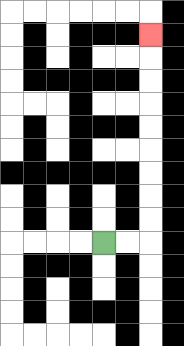{'start': '[4, 10]', 'end': '[6, 1]', 'path_directions': 'R,R,U,U,U,U,U,U,U,U,U', 'path_coordinates': '[[4, 10], [5, 10], [6, 10], [6, 9], [6, 8], [6, 7], [6, 6], [6, 5], [6, 4], [6, 3], [6, 2], [6, 1]]'}